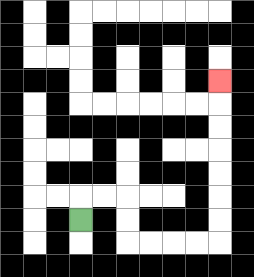{'start': '[3, 9]', 'end': '[9, 3]', 'path_directions': 'U,R,R,D,D,R,R,R,R,U,U,U,U,U,U,U', 'path_coordinates': '[[3, 9], [3, 8], [4, 8], [5, 8], [5, 9], [5, 10], [6, 10], [7, 10], [8, 10], [9, 10], [9, 9], [9, 8], [9, 7], [9, 6], [9, 5], [9, 4], [9, 3]]'}